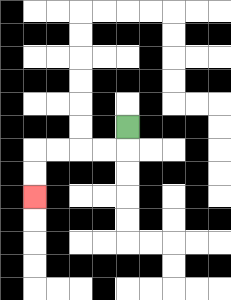{'start': '[5, 5]', 'end': '[1, 8]', 'path_directions': 'D,L,L,L,L,D,D', 'path_coordinates': '[[5, 5], [5, 6], [4, 6], [3, 6], [2, 6], [1, 6], [1, 7], [1, 8]]'}